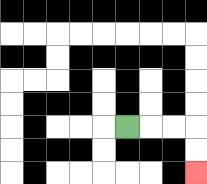{'start': '[5, 5]', 'end': '[8, 7]', 'path_directions': 'R,R,R,D,D', 'path_coordinates': '[[5, 5], [6, 5], [7, 5], [8, 5], [8, 6], [8, 7]]'}